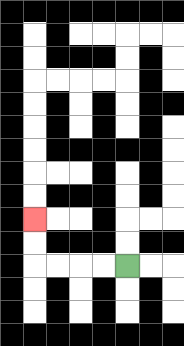{'start': '[5, 11]', 'end': '[1, 9]', 'path_directions': 'L,L,L,L,U,U', 'path_coordinates': '[[5, 11], [4, 11], [3, 11], [2, 11], [1, 11], [1, 10], [1, 9]]'}